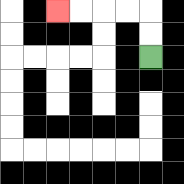{'start': '[6, 2]', 'end': '[2, 0]', 'path_directions': 'U,U,L,L,L,L', 'path_coordinates': '[[6, 2], [6, 1], [6, 0], [5, 0], [4, 0], [3, 0], [2, 0]]'}